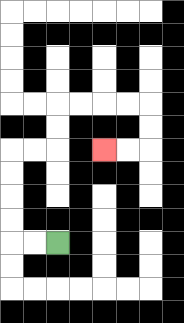{'start': '[2, 10]', 'end': '[4, 6]', 'path_directions': 'L,L,U,U,U,U,R,R,U,U,R,R,R,R,D,D,L,L', 'path_coordinates': '[[2, 10], [1, 10], [0, 10], [0, 9], [0, 8], [0, 7], [0, 6], [1, 6], [2, 6], [2, 5], [2, 4], [3, 4], [4, 4], [5, 4], [6, 4], [6, 5], [6, 6], [5, 6], [4, 6]]'}